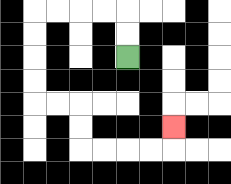{'start': '[5, 2]', 'end': '[7, 5]', 'path_directions': 'U,U,L,L,L,L,D,D,D,D,R,R,D,D,R,R,R,R,U', 'path_coordinates': '[[5, 2], [5, 1], [5, 0], [4, 0], [3, 0], [2, 0], [1, 0], [1, 1], [1, 2], [1, 3], [1, 4], [2, 4], [3, 4], [3, 5], [3, 6], [4, 6], [5, 6], [6, 6], [7, 6], [7, 5]]'}